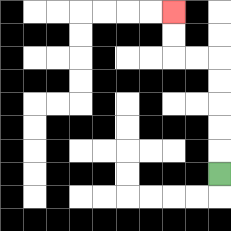{'start': '[9, 7]', 'end': '[7, 0]', 'path_directions': 'U,U,U,U,U,L,L,U,U', 'path_coordinates': '[[9, 7], [9, 6], [9, 5], [9, 4], [9, 3], [9, 2], [8, 2], [7, 2], [7, 1], [7, 0]]'}